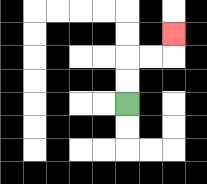{'start': '[5, 4]', 'end': '[7, 1]', 'path_directions': 'U,U,R,R,U', 'path_coordinates': '[[5, 4], [5, 3], [5, 2], [6, 2], [7, 2], [7, 1]]'}